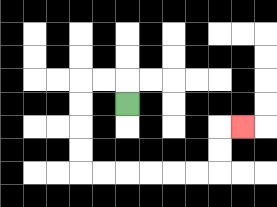{'start': '[5, 4]', 'end': '[10, 5]', 'path_directions': 'U,L,L,D,D,D,D,R,R,R,R,R,R,U,U,R', 'path_coordinates': '[[5, 4], [5, 3], [4, 3], [3, 3], [3, 4], [3, 5], [3, 6], [3, 7], [4, 7], [5, 7], [6, 7], [7, 7], [8, 7], [9, 7], [9, 6], [9, 5], [10, 5]]'}